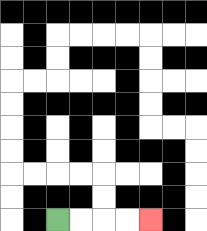{'start': '[2, 9]', 'end': '[6, 9]', 'path_directions': 'R,R,R,R', 'path_coordinates': '[[2, 9], [3, 9], [4, 9], [5, 9], [6, 9]]'}